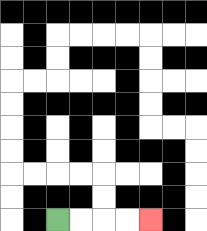{'start': '[2, 9]', 'end': '[6, 9]', 'path_directions': 'R,R,R,R', 'path_coordinates': '[[2, 9], [3, 9], [4, 9], [5, 9], [6, 9]]'}